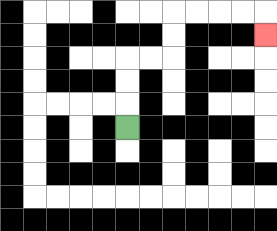{'start': '[5, 5]', 'end': '[11, 1]', 'path_directions': 'U,U,U,R,R,U,U,R,R,R,R,D', 'path_coordinates': '[[5, 5], [5, 4], [5, 3], [5, 2], [6, 2], [7, 2], [7, 1], [7, 0], [8, 0], [9, 0], [10, 0], [11, 0], [11, 1]]'}